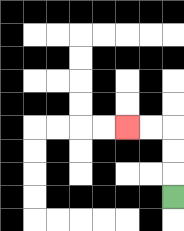{'start': '[7, 8]', 'end': '[5, 5]', 'path_directions': 'U,U,U,L,L', 'path_coordinates': '[[7, 8], [7, 7], [7, 6], [7, 5], [6, 5], [5, 5]]'}